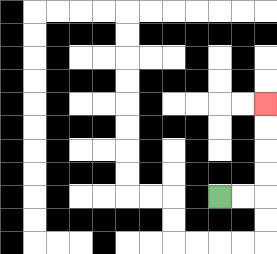{'start': '[9, 8]', 'end': '[11, 4]', 'path_directions': 'R,R,U,U,U,U', 'path_coordinates': '[[9, 8], [10, 8], [11, 8], [11, 7], [11, 6], [11, 5], [11, 4]]'}